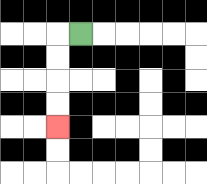{'start': '[3, 1]', 'end': '[2, 5]', 'path_directions': 'L,D,D,D,D', 'path_coordinates': '[[3, 1], [2, 1], [2, 2], [2, 3], [2, 4], [2, 5]]'}